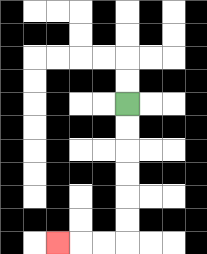{'start': '[5, 4]', 'end': '[2, 10]', 'path_directions': 'D,D,D,D,D,D,L,L,L', 'path_coordinates': '[[5, 4], [5, 5], [5, 6], [5, 7], [5, 8], [5, 9], [5, 10], [4, 10], [3, 10], [2, 10]]'}